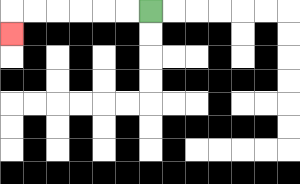{'start': '[6, 0]', 'end': '[0, 1]', 'path_directions': 'L,L,L,L,L,L,D', 'path_coordinates': '[[6, 0], [5, 0], [4, 0], [3, 0], [2, 0], [1, 0], [0, 0], [0, 1]]'}